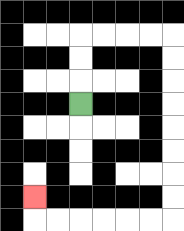{'start': '[3, 4]', 'end': '[1, 8]', 'path_directions': 'U,U,U,R,R,R,R,D,D,D,D,D,D,D,D,L,L,L,L,L,L,U', 'path_coordinates': '[[3, 4], [3, 3], [3, 2], [3, 1], [4, 1], [5, 1], [6, 1], [7, 1], [7, 2], [7, 3], [7, 4], [7, 5], [7, 6], [7, 7], [7, 8], [7, 9], [6, 9], [5, 9], [4, 9], [3, 9], [2, 9], [1, 9], [1, 8]]'}